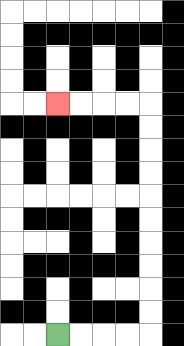{'start': '[2, 14]', 'end': '[2, 4]', 'path_directions': 'R,R,R,R,U,U,U,U,U,U,U,U,U,U,L,L,L,L', 'path_coordinates': '[[2, 14], [3, 14], [4, 14], [5, 14], [6, 14], [6, 13], [6, 12], [6, 11], [6, 10], [6, 9], [6, 8], [6, 7], [6, 6], [6, 5], [6, 4], [5, 4], [4, 4], [3, 4], [2, 4]]'}